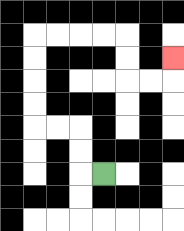{'start': '[4, 7]', 'end': '[7, 2]', 'path_directions': 'L,U,U,L,L,U,U,U,U,R,R,R,R,D,D,R,R,U', 'path_coordinates': '[[4, 7], [3, 7], [3, 6], [3, 5], [2, 5], [1, 5], [1, 4], [1, 3], [1, 2], [1, 1], [2, 1], [3, 1], [4, 1], [5, 1], [5, 2], [5, 3], [6, 3], [7, 3], [7, 2]]'}